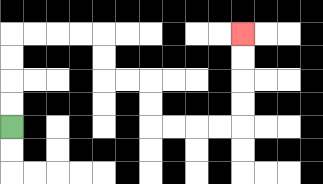{'start': '[0, 5]', 'end': '[10, 1]', 'path_directions': 'U,U,U,U,R,R,R,R,D,D,R,R,D,D,R,R,R,R,U,U,U,U', 'path_coordinates': '[[0, 5], [0, 4], [0, 3], [0, 2], [0, 1], [1, 1], [2, 1], [3, 1], [4, 1], [4, 2], [4, 3], [5, 3], [6, 3], [6, 4], [6, 5], [7, 5], [8, 5], [9, 5], [10, 5], [10, 4], [10, 3], [10, 2], [10, 1]]'}